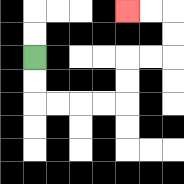{'start': '[1, 2]', 'end': '[5, 0]', 'path_directions': 'D,D,R,R,R,R,U,U,R,R,U,U,L,L', 'path_coordinates': '[[1, 2], [1, 3], [1, 4], [2, 4], [3, 4], [4, 4], [5, 4], [5, 3], [5, 2], [6, 2], [7, 2], [7, 1], [7, 0], [6, 0], [5, 0]]'}